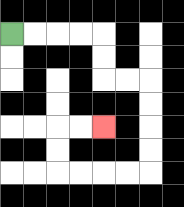{'start': '[0, 1]', 'end': '[4, 5]', 'path_directions': 'R,R,R,R,D,D,R,R,D,D,D,D,L,L,L,L,U,U,R,R', 'path_coordinates': '[[0, 1], [1, 1], [2, 1], [3, 1], [4, 1], [4, 2], [4, 3], [5, 3], [6, 3], [6, 4], [6, 5], [6, 6], [6, 7], [5, 7], [4, 7], [3, 7], [2, 7], [2, 6], [2, 5], [3, 5], [4, 5]]'}